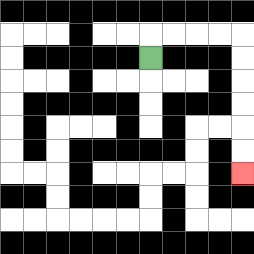{'start': '[6, 2]', 'end': '[10, 7]', 'path_directions': 'U,R,R,R,R,D,D,D,D,D,D', 'path_coordinates': '[[6, 2], [6, 1], [7, 1], [8, 1], [9, 1], [10, 1], [10, 2], [10, 3], [10, 4], [10, 5], [10, 6], [10, 7]]'}